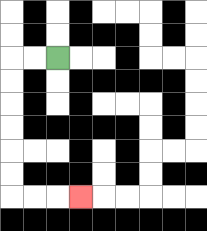{'start': '[2, 2]', 'end': '[3, 8]', 'path_directions': 'L,L,D,D,D,D,D,D,R,R,R', 'path_coordinates': '[[2, 2], [1, 2], [0, 2], [0, 3], [0, 4], [0, 5], [0, 6], [0, 7], [0, 8], [1, 8], [2, 8], [3, 8]]'}